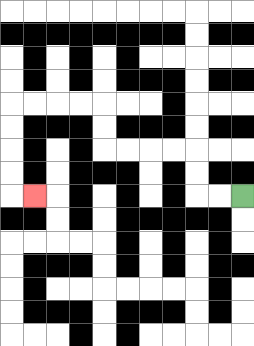{'start': '[10, 8]', 'end': '[1, 8]', 'path_directions': 'L,L,U,U,L,L,L,L,U,U,L,L,L,L,D,D,D,D,R', 'path_coordinates': '[[10, 8], [9, 8], [8, 8], [8, 7], [8, 6], [7, 6], [6, 6], [5, 6], [4, 6], [4, 5], [4, 4], [3, 4], [2, 4], [1, 4], [0, 4], [0, 5], [0, 6], [0, 7], [0, 8], [1, 8]]'}